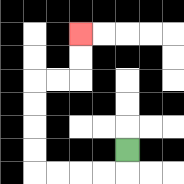{'start': '[5, 6]', 'end': '[3, 1]', 'path_directions': 'D,L,L,L,L,U,U,U,U,R,R,U,U', 'path_coordinates': '[[5, 6], [5, 7], [4, 7], [3, 7], [2, 7], [1, 7], [1, 6], [1, 5], [1, 4], [1, 3], [2, 3], [3, 3], [3, 2], [3, 1]]'}